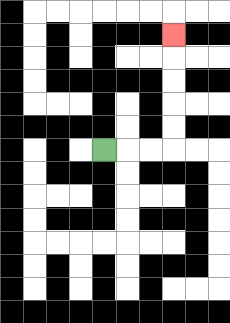{'start': '[4, 6]', 'end': '[7, 1]', 'path_directions': 'R,R,R,U,U,U,U,U', 'path_coordinates': '[[4, 6], [5, 6], [6, 6], [7, 6], [7, 5], [7, 4], [7, 3], [7, 2], [7, 1]]'}